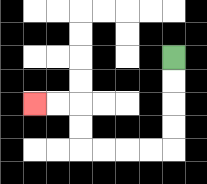{'start': '[7, 2]', 'end': '[1, 4]', 'path_directions': 'D,D,D,D,L,L,L,L,U,U,L,L', 'path_coordinates': '[[7, 2], [7, 3], [7, 4], [7, 5], [7, 6], [6, 6], [5, 6], [4, 6], [3, 6], [3, 5], [3, 4], [2, 4], [1, 4]]'}